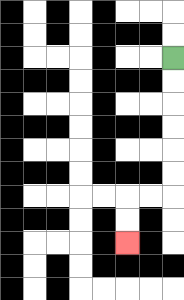{'start': '[7, 2]', 'end': '[5, 10]', 'path_directions': 'D,D,D,D,D,D,L,L,D,D', 'path_coordinates': '[[7, 2], [7, 3], [7, 4], [7, 5], [7, 6], [7, 7], [7, 8], [6, 8], [5, 8], [5, 9], [5, 10]]'}